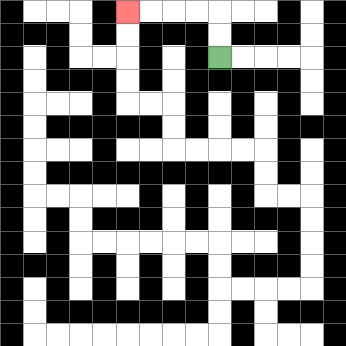{'start': '[9, 2]', 'end': '[5, 0]', 'path_directions': 'U,U,L,L,L,L', 'path_coordinates': '[[9, 2], [9, 1], [9, 0], [8, 0], [7, 0], [6, 0], [5, 0]]'}